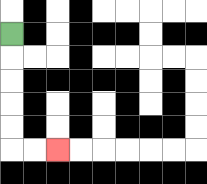{'start': '[0, 1]', 'end': '[2, 6]', 'path_directions': 'D,D,D,D,D,R,R', 'path_coordinates': '[[0, 1], [0, 2], [0, 3], [0, 4], [0, 5], [0, 6], [1, 6], [2, 6]]'}